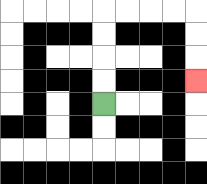{'start': '[4, 4]', 'end': '[8, 3]', 'path_directions': 'U,U,U,U,R,R,R,R,D,D,D', 'path_coordinates': '[[4, 4], [4, 3], [4, 2], [4, 1], [4, 0], [5, 0], [6, 0], [7, 0], [8, 0], [8, 1], [8, 2], [8, 3]]'}